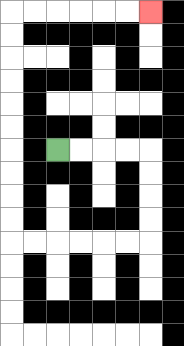{'start': '[2, 6]', 'end': '[6, 0]', 'path_directions': 'R,R,R,R,D,D,D,D,L,L,L,L,L,L,U,U,U,U,U,U,U,U,U,U,R,R,R,R,R,R', 'path_coordinates': '[[2, 6], [3, 6], [4, 6], [5, 6], [6, 6], [6, 7], [6, 8], [6, 9], [6, 10], [5, 10], [4, 10], [3, 10], [2, 10], [1, 10], [0, 10], [0, 9], [0, 8], [0, 7], [0, 6], [0, 5], [0, 4], [0, 3], [0, 2], [0, 1], [0, 0], [1, 0], [2, 0], [3, 0], [4, 0], [5, 0], [6, 0]]'}